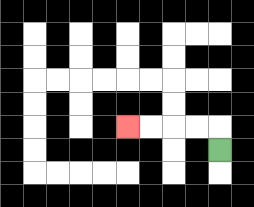{'start': '[9, 6]', 'end': '[5, 5]', 'path_directions': 'U,L,L,L,L', 'path_coordinates': '[[9, 6], [9, 5], [8, 5], [7, 5], [6, 5], [5, 5]]'}